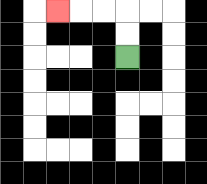{'start': '[5, 2]', 'end': '[2, 0]', 'path_directions': 'U,U,L,L,L', 'path_coordinates': '[[5, 2], [5, 1], [5, 0], [4, 0], [3, 0], [2, 0]]'}